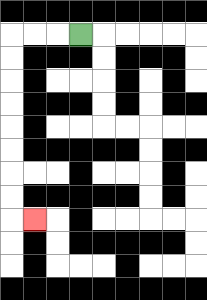{'start': '[3, 1]', 'end': '[1, 9]', 'path_directions': 'L,L,L,D,D,D,D,D,D,D,D,R', 'path_coordinates': '[[3, 1], [2, 1], [1, 1], [0, 1], [0, 2], [0, 3], [0, 4], [0, 5], [0, 6], [0, 7], [0, 8], [0, 9], [1, 9]]'}